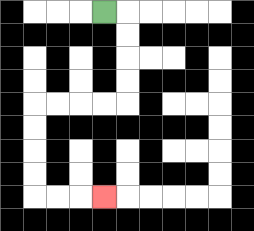{'start': '[4, 0]', 'end': '[4, 8]', 'path_directions': 'R,D,D,D,D,L,L,L,L,D,D,D,D,R,R,R', 'path_coordinates': '[[4, 0], [5, 0], [5, 1], [5, 2], [5, 3], [5, 4], [4, 4], [3, 4], [2, 4], [1, 4], [1, 5], [1, 6], [1, 7], [1, 8], [2, 8], [3, 8], [4, 8]]'}